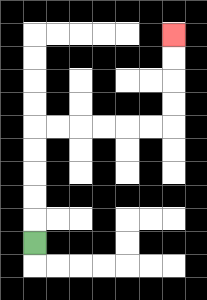{'start': '[1, 10]', 'end': '[7, 1]', 'path_directions': 'U,U,U,U,U,R,R,R,R,R,R,U,U,U,U', 'path_coordinates': '[[1, 10], [1, 9], [1, 8], [1, 7], [1, 6], [1, 5], [2, 5], [3, 5], [4, 5], [5, 5], [6, 5], [7, 5], [7, 4], [7, 3], [7, 2], [7, 1]]'}